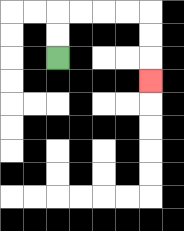{'start': '[2, 2]', 'end': '[6, 3]', 'path_directions': 'U,U,R,R,R,R,D,D,D', 'path_coordinates': '[[2, 2], [2, 1], [2, 0], [3, 0], [4, 0], [5, 0], [6, 0], [6, 1], [6, 2], [6, 3]]'}